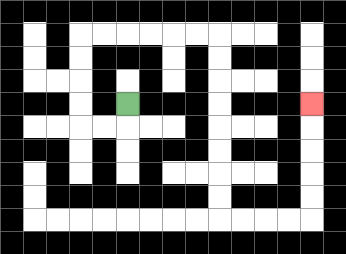{'start': '[5, 4]', 'end': '[13, 4]', 'path_directions': 'D,L,L,U,U,U,U,R,R,R,R,R,R,D,D,D,D,D,D,D,D,R,R,R,R,U,U,U,U,U', 'path_coordinates': '[[5, 4], [5, 5], [4, 5], [3, 5], [3, 4], [3, 3], [3, 2], [3, 1], [4, 1], [5, 1], [6, 1], [7, 1], [8, 1], [9, 1], [9, 2], [9, 3], [9, 4], [9, 5], [9, 6], [9, 7], [9, 8], [9, 9], [10, 9], [11, 9], [12, 9], [13, 9], [13, 8], [13, 7], [13, 6], [13, 5], [13, 4]]'}